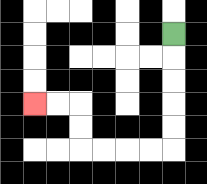{'start': '[7, 1]', 'end': '[1, 4]', 'path_directions': 'D,D,D,D,D,L,L,L,L,U,U,L,L', 'path_coordinates': '[[7, 1], [7, 2], [7, 3], [7, 4], [7, 5], [7, 6], [6, 6], [5, 6], [4, 6], [3, 6], [3, 5], [3, 4], [2, 4], [1, 4]]'}